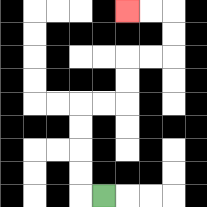{'start': '[4, 8]', 'end': '[5, 0]', 'path_directions': 'L,U,U,U,U,R,R,U,U,R,R,U,U,L,L', 'path_coordinates': '[[4, 8], [3, 8], [3, 7], [3, 6], [3, 5], [3, 4], [4, 4], [5, 4], [5, 3], [5, 2], [6, 2], [7, 2], [7, 1], [7, 0], [6, 0], [5, 0]]'}